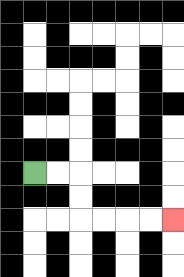{'start': '[1, 7]', 'end': '[7, 9]', 'path_directions': 'R,R,D,D,R,R,R,R', 'path_coordinates': '[[1, 7], [2, 7], [3, 7], [3, 8], [3, 9], [4, 9], [5, 9], [6, 9], [7, 9]]'}